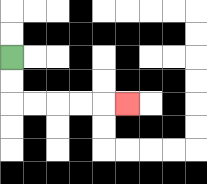{'start': '[0, 2]', 'end': '[5, 4]', 'path_directions': 'D,D,R,R,R,R,R', 'path_coordinates': '[[0, 2], [0, 3], [0, 4], [1, 4], [2, 4], [3, 4], [4, 4], [5, 4]]'}